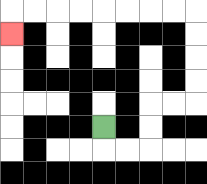{'start': '[4, 5]', 'end': '[0, 1]', 'path_directions': 'D,R,R,U,U,R,R,U,U,U,U,L,L,L,L,L,L,L,L,D', 'path_coordinates': '[[4, 5], [4, 6], [5, 6], [6, 6], [6, 5], [6, 4], [7, 4], [8, 4], [8, 3], [8, 2], [8, 1], [8, 0], [7, 0], [6, 0], [5, 0], [4, 0], [3, 0], [2, 0], [1, 0], [0, 0], [0, 1]]'}